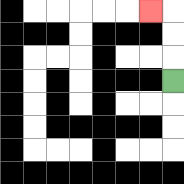{'start': '[7, 3]', 'end': '[6, 0]', 'path_directions': 'U,U,U,L', 'path_coordinates': '[[7, 3], [7, 2], [7, 1], [7, 0], [6, 0]]'}